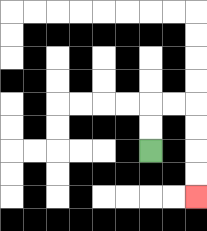{'start': '[6, 6]', 'end': '[8, 8]', 'path_directions': 'U,U,R,R,D,D,D,D', 'path_coordinates': '[[6, 6], [6, 5], [6, 4], [7, 4], [8, 4], [8, 5], [8, 6], [8, 7], [8, 8]]'}